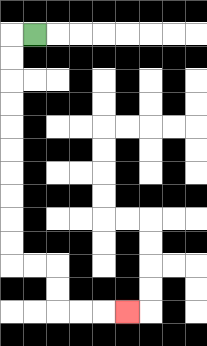{'start': '[1, 1]', 'end': '[5, 13]', 'path_directions': 'L,D,D,D,D,D,D,D,D,D,D,R,R,D,D,R,R,R', 'path_coordinates': '[[1, 1], [0, 1], [0, 2], [0, 3], [0, 4], [0, 5], [0, 6], [0, 7], [0, 8], [0, 9], [0, 10], [0, 11], [1, 11], [2, 11], [2, 12], [2, 13], [3, 13], [4, 13], [5, 13]]'}